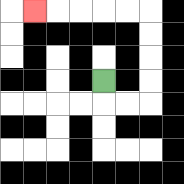{'start': '[4, 3]', 'end': '[1, 0]', 'path_directions': 'D,R,R,U,U,U,U,L,L,L,L,L', 'path_coordinates': '[[4, 3], [4, 4], [5, 4], [6, 4], [6, 3], [6, 2], [6, 1], [6, 0], [5, 0], [4, 0], [3, 0], [2, 0], [1, 0]]'}